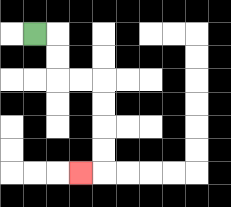{'start': '[1, 1]', 'end': '[3, 7]', 'path_directions': 'R,D,D,R,R,D,D,D,D,L', 'path_coordinates': '[[1, 1], [2, 1], [2, 2], [2, 3], [3, 3], [4, 3], [4, 4], [4, 5], [4, 6], [4, 7], [3, 7]]'}